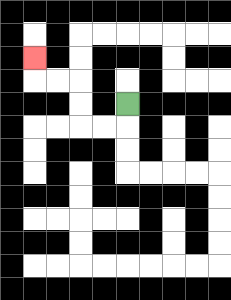{'start': '[5, 4]', 'end': '[1, 2]', 'path_directions': 'D,L,L,U,U,L,L,U', 'path_coordinates': '[[5, 4], [5, 5], [4, 5], [3, 5], [3, 4], [3, 3], [2, 3], [1, 3], [1, 2]]'}